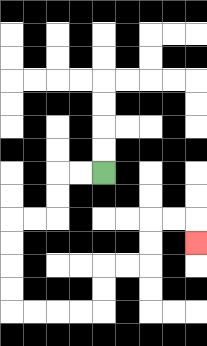{'start': '[4, 7]', 'end': '[8, 10]', 'path_directions': 'L,L,D,D,L,L,D,D,D,D,R,R,R,R,U,U,R,R,U,U,R,R,D', 'path_coordinates': '[[4, 7], [3, 7], [2, 7], [2, 8], [2, 9], [1, 9], [0, 9], [0, 10], [0, 11], [0, 12], [0, 13], [1, 13], [2, 13], [3, 13], [4, 13], [4, 12], [4, 11], [5, 11], [6, 11], [6, 10], [6, 9], [7, 9], [8, 9], [8, 10]]'}